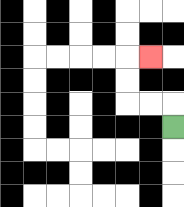{'start': '[7, 5]', 'end': '[6, 2]', 'path_directions': 'U,L,L,U,U,R', 'path_coordinates': '[[7, 5], [7, 4], [6, 4], [5, 4], [5, 3], [5, 2], [6, 2]]'}